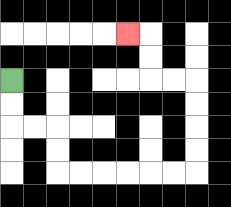{'start': '[0, 3]', 'end': '[5, 1]', 'path_directions': 'D,D,R,R,D,D,R,R,R,R,R,R,U,U,U,U,L,L,U,U,L', 'path_coordinates': '[[0, 3], [0, 4], [0, 5], [1, 5], [2, 5], [2, 6], [2, 7], [3, 7], [4, 7], [5, 7], [6, 7], [7, 7], [8, 7], [8, 6], [8, 5], [8, 4], [8, 3], [7, 3], [6, 3], [6, 2], [6, 1], [5, 1]]'}